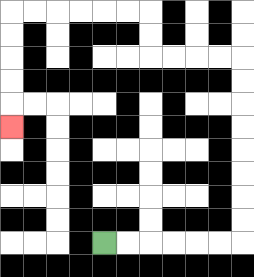{'start': '[4, 10]', 'end': '[0, 5]', 'path_directions': 'R,R,R,R,R,R,U,U,U,U,U,U,U,U,L,L,L,L,U,U,L,L,L,L,L,L,D,D,D,D,D', 'path_coordinates': '[[4, 10], [5, 10], [6, 10], [7, 10], [8, 10], [9, 10], [10, 10], [10, 9], [10, 8], [10, 7], [10, 6], [10, 5], [10, 4], [10, 3], [10, 2], [9, 2], [8, 2], [7, 2], [6, 2], [6, 1], [6, 0], [5, 0], [4, 0], [3, 0], [2, 0], [1, 0], [0, 0], [0, 1], [0, 2], [0, 3], [0, 4], [0, 5]]'}